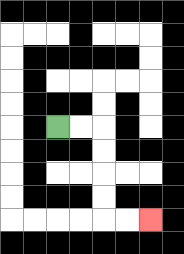{'start': '[2, 5]', 'end': '[6, 9]', 'path_directions': 'R,R,D,D,D,D,R,R', 'path_coordinates': '[[2, 5], [3, 5], [4, 5], [4, 6], [4, 7], [4, 8], [4, 9], [5, 9], [6, 9]]'}